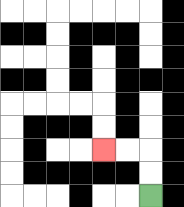{'start': '[6, 8]', 'end': '[4, 6]', 'path_directions': 'U,U,L,L', 'path_coordinates': '[[6, 8], [6, 7], [6, 6], [5, 6], [4, 6]]'}